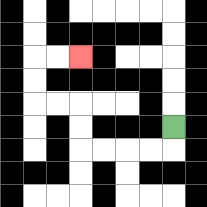{'start': '[7, 5]', 'end': '[3, 2]', 'path_directions': 'D,L,L,L,L,U,U,L,L,U,U,R,R', 'path_coordinates': '[[7, 5], [7, 6], [6, 6], [5, 6], [4, 6], [3, 6], [3, 5], [3, 4], [2, 4], [1, 4], [1, 3], [1, 2], [2, 2], [3, 2]]'}